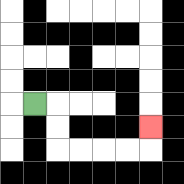{'start': '[1, 4]', 'end': '[6, 5]', 'path_directions': 'R,D,D,R,R,R,R,U', 'path_coordinates': '[[1, 4], [2, 4], [2, 5], [2, 6], [3, 6], [4, 6], [5, 6], [6, 6], [6, 5]]'}